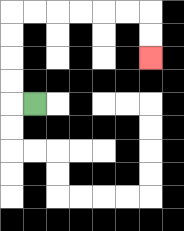{'start': '[1, 4]', 'end': '[6, 2]', 'path_directions': 'L,U,U,U,U,R,R,R,R,R,R,D,D', 'path_coordinates': '[[1, 4], [0, 4], [0, 3], [0, 2], [0, 1], [0, 0], [1, 0], [2, 0], [3, 0], [4, 0], [5, 0], [6, 0], [6, 1], [6, 2]]'}